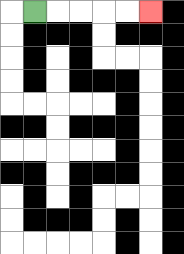{'start': '[1, 0]', 'end': '[6, 0]', 'path_directions': 'R,R,R,R,R', 'path_coordinates': '[[1, 0], [2, 0], [3, 0], [4, 0], [5, 0], [6, 0]]'}